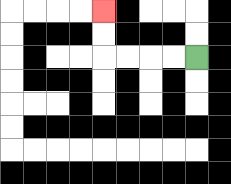{'start': '[8, 2]', 'end': '[4, 0]', 'path_directions': 'L,L,L,L,U,U', 'path_coordinates': '[[8, 2], [7, 2], [6, 2], [5, 2], [4, 2], [4, 1], [4, 0]]'}